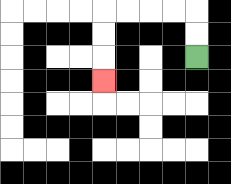{'start': '[8, 2]', 'end': '[4, 3]', 'path_directions': 'U,U,L,L,L,L,D,D,D', 'path_coordinates': '[[8, 2], [8, 1], [8, 0], [7, 0], [6, 0], [5, 0], [4, 0], [4, 1], [4, 2], [4, 3]]'}